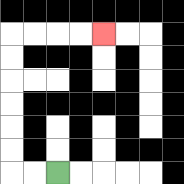{'start': '[2, 7]', 'end': '[4, 1]', 'path_directions': 'L,L,U,U,U,U,U,U,R,R,R,R', 'path_coordinates': '[[2, 7], [1, 7], [0, 7], [0, 6], [0, 5], [0, 4], [0, 3], [0, 2], [0, 1], [1, 1], [2, 1], [3, 1], [4, 1]]'}